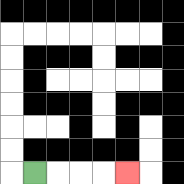{'start': '[1, 7]', 'end': '[5, 7]', 'path_directions': 'R,R,R,R', 'path_coordinates': '[[1, 7], [2, 7], [3, 7], [4, 7], [5, 7]]'}